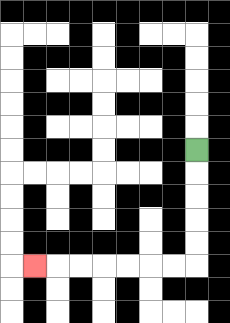{'start': '[8, 6]', 'end': '[1, 11]', 'path_directions': 'D,D,D,D,D,L,L,L,L,L,L,L', 'path_coordinates': '[[8, 6], [8, 7], [8, 8], [8, 9], [8, 10], [8, 11], [7, 11], [6, 11], [5, 11], [4, 11], [3, 11], [2, 11], [1, 11]]'}